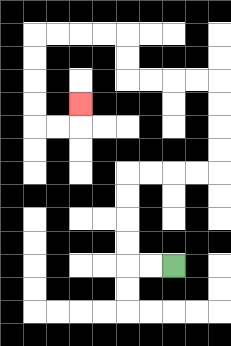{'start': '[7, 11]', 'end': '[3, 4]', 'path_directions': 'L,L,U,U,U,U,R,R,R,R,U,U,U,U,L,L,L,L,U,U,L,L,L,L,D,D,D,D,R,R,U', 'path_coordinates': '[[7, 11], [6, 11], [5, 11], [5, 10], [5, 9], [5, 8], [5, 7], [6, 7], [7, 7], [8, 7], [9, 7], [9, 6], [9, 5], [9, 4], [9, 3], [8, 3], [7, 3], [6, 3], [5, 3], [5, 2], [5, 1], [4, 1], [3, 1], [2, 1], [1, 1], [1, 2], [1, 3], [1, 4], [1, 5], [2, 5], [3, 5], [3, 4]]'}